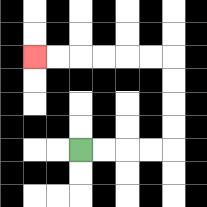{'start': '[3, 6]', 'end': '[1, 2]', 'path_directions': 'R,R,R,R,U,U,U,U,L,L,L,L,L,L', 'path_coordinates': '[[3, 6], [4, 6], [5, 6], [6, 6], [7, 6], [7, 5], [7, 4], [7, 3], [7, 2], [6, 2], [5, 2], [4, 2], [3, 2], [2, 2], [1, 2]]'}